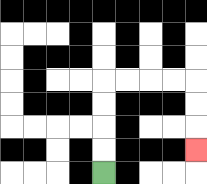{'start': '[4, 7]', 'end': '[8, 6]', 'path_directions': 'U,U,U,U,R,R,R,R,D,D,D', 'path_coordinates': '[[4, 7], [4, 6], [4, 5], [4, 4], [4, 3], [5, 3], [6, 3], [7, 3], [8, 3], [8, 4], [8, 5], [8, 6]]'}